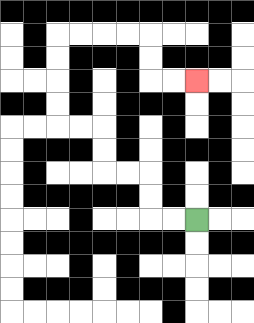{'start': '[8, 9]', 'end': '[8, 3]', 'path_directions': 'L,L,U,U,L,L,U,U,L,L,U,U,U,U,R,R,R,R,D,D,R,R', 'path_coordinates': '[[8, 9], [7, 9], [6, 9], [6, 8], [6, 7], [5, 7], [4, 7], [4, 6], [4, 5], [3, 5], [2, 5], [2, 4], [2, 3], [2, 2], [2, 1], [3, 1], [4, 1], [5, 1], [6, 1], [6, 2], [6, 3], [7, 3], [8, 3]]'}